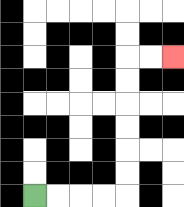{'start': '[1, 8]', 'end': '[7, 2]', 'path_directions': 'R,R,R,R,U,U,U,U,U,U,R,R', 'path_coordinates': '[[1, 8], [2, 8], [3, 8], [4, 8], [5, 8], [5, 7], [5, 6], [5, 5], [5, 4], [5, 3], [5, 2], [6, 2], [7, 2]]'}